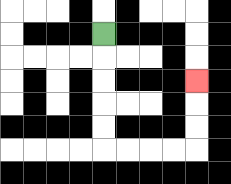{'start': '[4, 1]', 'end': '[8, 3]', 'path_directions': 'D,D,D,D,D,R,R,R,R,U,U,U', 'path_coordinates': '[[4, 1], [4, 2], [4, 3], [4, 4], [4, 5], [4, 6], [5, 6], [6, 6], [7, 6], [8, 6], [8, 5], [8, 4], [8, 3]]'}